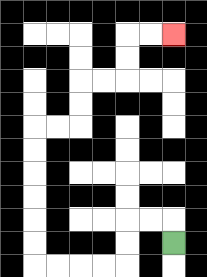{'start': '[7, 10]', 'end': '[7, 1]', 'path_directions': 'U,L,L,D,D,L,L,L,L,U,U,U,U,U,U,R,R,U,U,R,R,U,U,R,R', 'path_coordinates': '[[7, 10], [7, 9], [6, 9], [5, 9], [5, 10], [5, 11], [4, 11], [3, 11], [2, 11], [1, 11], [1, 10], [1, 9], [1, 8], [1, 7], [1, 6], [1, 5], [2, 5], [3, 5], [3, 4], [3, 3], [4, 3], [5, 3], [5, 2], [5, 1], [6, 1], [7, 1]]'}